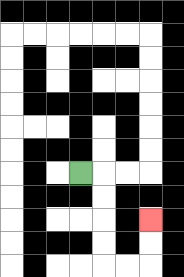{'start': '[3, 7]', 'end': '[6, 9]', 'path_directions': 'R,D,D,D,D,R,R,U,U', 'path_coordinates': '[[3, 7], [4, 7], [4, 8], [4, 9], [4, 10], [4, 11], [5, 11], [6, 11], [6, 10], [6, 9]]'}